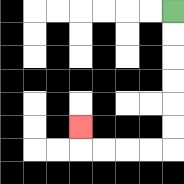{'start': '[7, 0]', 'end': '[3, 5]', 'path_directions': 'D,D,D,D,D,D,L,L,L,L,U', 'path_coordinates': '[[7, 0], [7, 1], [7, 2], [7, 3], [7, 4], [7, 5], [7, 6], [6, 6], [5, 6], [4, 6], [3, 6], [3, 5]]'}